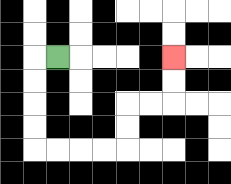{'start': '[2, 2]', 'end': '[7, 2]', 'path_directions': 'L,D,D,D,D,R,R,R,R,U,U,R,R,U,U', 'path_coordinates': '[[2, 2], [1, 2], [1, 3], [1, 4], [1, 5], [1, 6], [2, 6], [3, 6], [4, 6], [5, 6], [5, 5], [5, 4], [6, 4], [7, 4], [7, 3], [7, 2]]'}